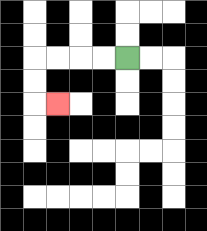{'start': '[5, 2]', 'end': '[2, 4]', 'path_directions': 'L,L,L,L,D,D,R', 'path_coordinates': '[[5, 2], [4, 2], [3, 2], [2, 2], [1, 2], [1, 3], [1, 4], [2, 4]]'}